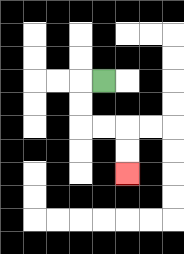{'start': '[4, 3]', 'end': '[5, 7]', 'path_directions': 'L,D,D,R,R,D,D', 'path_coordinates': '[[4, 3], [3, 3], [3, 4], [3, 5], [4, 5], [5, 5], [5, 6], [5, 7]]'}